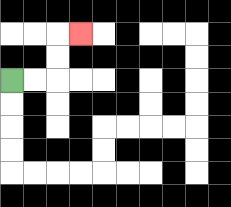{'start': '[0, 3]', 'end': '[3, 1]', 'path_directions': 'R,R,U,U,R', 'path_coordinates': '[[0, 3], [1, 3], [2, 3], [2, 2], [2, 1], [3, 1]]'}